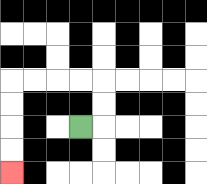{'start': '[3, 5]', 'end': '[0, 7]', 'path_directions': 'R,U,U,L,L,L,L,D,D,D,D', 'path_coordinates': '[[3, 5], [4, 5], [4, 4], [4, 3], [3, 3], [2, 3], [1, 3], [0, 3], [0, 4], [0, 5], [0, 6], [0, 7]]'}